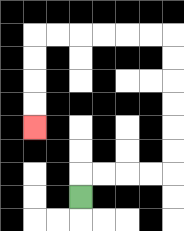{'start': '[3, 8]', 'end': '[1, 5]', 'path_directions': 'U,R,R,R,R,U,U,U,U,U,U,L,L,L,L,L,L,D,D,D,D', 'path_coordinates': '[[3, 8], [3, 7], [4, 7], [5, 7], [6, 7], [7, 7], [7, 6], [7, 5], [7, 4], [7, 3], [7, 2], [7, 1], [6, 1], [5, 1], [4, 1], [3, 1], [2, 1], [1, 1], [1, 2], [1, 3], [1, 4], [1, 5]]'}